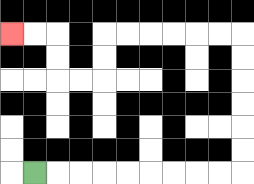{'start': '[1, 7]', 'end': '[0, 1]', 'path_directions': 'R,R,R,R,R,R,R,R,R,U,U,U,U,U,U,L,L,L,L,L,L,D,D,L,L,U,U,L,L', 'path_coordinates': '[[1, 7], [2, 7], [3, 7], [4, 7], [5, 7], [6, 7], [7, 7], [8, 7], [9, 7], [10, 7], [10, 6], [10, 5], [10, 4], [10, 3], [10, 2], [10, 1], [9, 1], [8, 1], [7, 1], [6, 1], [5, 1], [4, 1], [4, 2], [4, 3], [3, 3], [2, 3], [2, 2], [2, 1], [1, 1], [0, 1]]'}